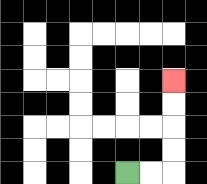{'start': '[5, 7]', 'end': '[7, 3]', 'path_directions': 'R,R,U,U,U,U', 'path_coordinates': '[[5, 7], [6, 7], [7, 7], [7, 6], [7, 5], [7, 4], [7, 3]]'}